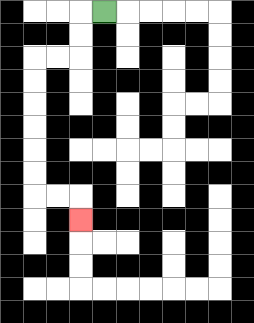{'start': '[4, 0]', 'end': '[3, 9]', 'path_directions': 'L,D,D,L,L,D,D,D,D,D,D,R,R,D', 'path_coordinates': '[[4, 0], [3, 0], [3, 1], [3, 2], [2, 2], [1, 2], [1, 3], [1, 4], [1, 5], [1, 6], [1, 7], [1, 8], [2, 8], [3, 8], [3, 9]]'}